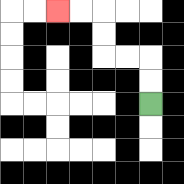{'start': '[6, 4]', 'end': '[2, 0]', 'path_directions': 'U,U,L,L,U,U,L,L', 'path_coordinates': '[[6, 4], [6, 3], [6, 2], [5, 2], [4, 2], [4, 1], [4, 0], [3, 0], [2, 0]]'}